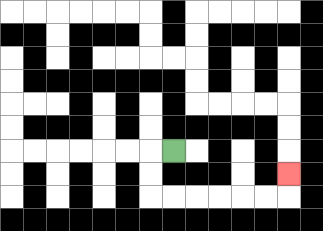{'start': '[7, 6]', 'end': '[12, 7]', 'path_directions': 'L,D,D,R,R,R,R,R,R,U', 'path_coordinates': '[[7, 6], [6, 6], [6, 7], [6, 8], [7, 8], [8, 8], [9, 8], [10, 8], [11, 8], [12, 8], [12, 7]]'}